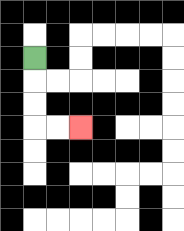{'start': '[1, 2]', 'end': '[3, 5]', 'path_directions': 'D,D,D,R,R', 'path_coordinates': '[[1, 2], [1, 3], [1, 4], [1, 5], [2, 5], [3, 5]]'}